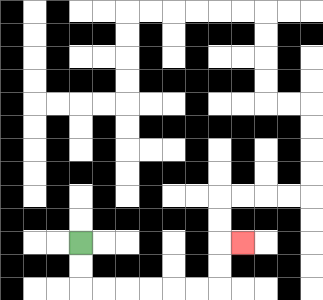{'start': '[3, 10]', 'end': '[10, 10]', 'path_directions': 'D,D,R,R,R,R,R,R,U,U,R', 'path_coordinates': '[[3, 10], [3, 11], [3, 12], [4, 12], [5, 12], [6, 12], [7, 12], [8, 12], [9, 12], [9, 11], [9, 10], [10, 10]]'}